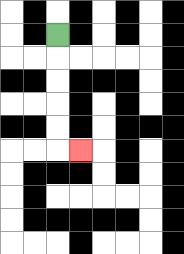{'start': '[2, 1]', 'end': '[3, 6]', 'path_directions': 'D,D,D,D,D,R', 'path_coordinates': '[[2, 1], [2, 2], [2, 3], [2, 4], [2, 5], [2, 6], [3, 6]]'}